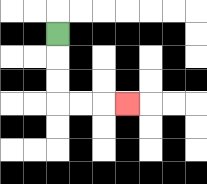{'start': '[2, 1]', 'end': '[5, 4]', 'path_directions': 'D,D,D,R,R,R', 'path_coordinates': '[[2, 1], [2, 2], [2, 3], [2, 4], [3, 4], [4, 4], [5, 4]]'}